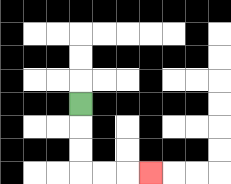{'start': '[3, 4]', 'end': '[6, 7]', 'path_directions': 'D,D,D,R,R,R', 'path_coordinates': '[[3, 4], [3, 5], [3, 6], [3, 7], [4, 7], [5, 7], [6, 7]]'}